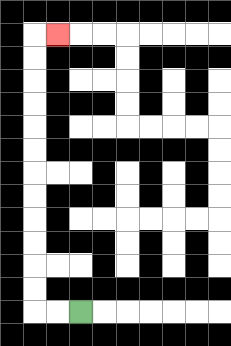{'start': '[3, 13]', 'end': '[2, 1]', 'path_directions': 'L,L,U,U,U,U,U,U,U,U,U,U,U,U,R', 'path_coordinates': '[[3, 13], [2, 13], [1, 13], [1, 12], [1, 11], [1, 10], [1, 9], [1, 8], [1, 7], [1, 6], [1, 5], [1, 4], [1, 3], [1, 2], [1, 1], [2, 1]]'}